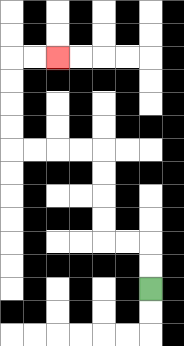{'start': '[6, 12]', 'end': '[2, 2]', 'path_directions': 'U,U,L,L,U,U,U,U,L,L,L,L,U,U,U,U,R,R', 'path_coordinates': '[[6, 12], [6, 11], [6, 10], [5, 10], [4, 10], [4, 9], [4, 8], [4, 7], [4, 6], [3, 6], [2, 6], [1, 6], [0, 6], [0, 5], [0, 4], [0, 3], [0, 2], [1, 2], [2, 2]]'}